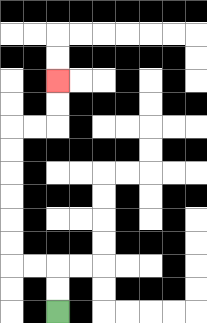{'start': '[2, 13]', 'end': '[2, 3]', 'path_directions': 'U,U,L,L,U,U,U,U,U,U,R,R,U,U', 'path_coordinates': '[[2, 13], [2, 12], [2, 11], [1, 11], [0, 11], [0, 10], [0, 9], [0, 8], [0, 7], [0, 6], [0, 5], [1, 5], [2, 5], [2, 4], [2, 3]]'}